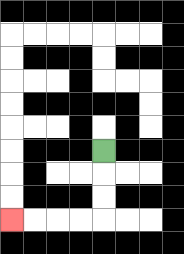{'start': '[4, 6]', 'end': '[0, 9]', 'path_directions': 'D,D,D,L,L,L,L', 'path_coordinates': '[[4, 6], [4, 7], [4, 8], [4, 9], [3, 9], [2, 9], [1, 9], [0, 9]]'}